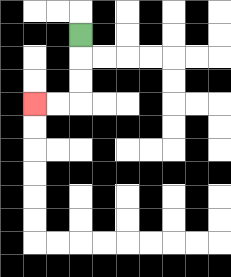{'start': '[3, 1]', 'end': '[1, 4]', 'path_directions': 'D,D,D,L,L', 'path_coordinates': '[[3, 1], [3, 2], [3, 3], [3, 4], [2, 4], [1, 4]]'}